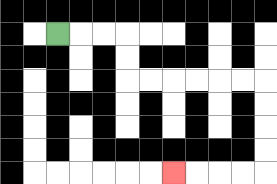{'start': '[2, 1]', 'end': '[7, 7]', 'path_directions': 'R,R,R,D,D,R,R,R,R,R,R,D,D,D,D,L,L,L,L', 'path_coordinates': '[[2, 1], [3, 1], [4, 1], [5, 1], [5, 2], [5, 3], [6, 3], [7, 3], [8, 3], [9, 3], [10, 3], [11, 3], [11, 4], [11, 5], [11, 6], [11, 7], [10, 7], [9, 7], [8, 7], [7, 7]]'}